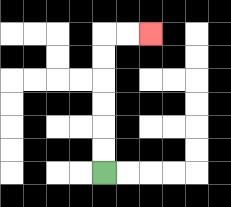{'start': '[4, 7]', 'end': '[6, 1]', 'path_directions': 'U,U,U,U,U,U,R,R', 'path_coordinates': '[[4, 7], [4, 6], [4, 5], [4, 4], [4, 3], [4, 2], [4, 1], [5, 1], [6, 1]]'}